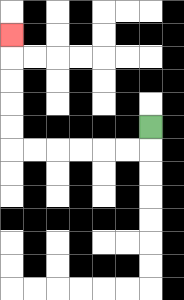{'start': '[6, 5]', 'end': '[0, 1]', 'path_directions': 'D,L,L,L,L,L,L,U,U,U,U,U', 'path_coordinates': '[[6, 5], [6, 6], [5, 6], [4, 6], [3, 6], [2, 6], [1, 6], [0, 6], [0, 5], [0, 4], [0, 3], [0, 2], [0, 1]]'}